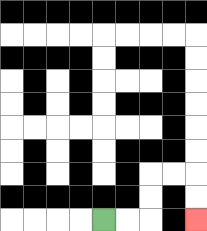{'start': '[4, 9]', 'end': '[8, 9]', 'path_directions': 'R,R,U,U,R,R,D,D', 'path_coordinates': '[[4, 9], [5, 9], [6, 9], [6, 8], [6, 7], [7, 7], [8, 7], [8, 8], [8, 9]]'}